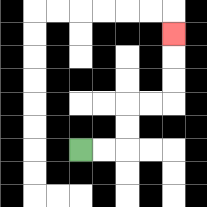{'start': '[3, 6]', 'end': '[7, 1]', 'path_directions': 'R,R,U,U,R,R,U,U,U', 'path_coordinates': '[[3, 6], [4, 6], [5, 6], [5, 5], [5, 4], [6, 4], [7, 4], [7, 3], [7, 2], [7, 1]]'}